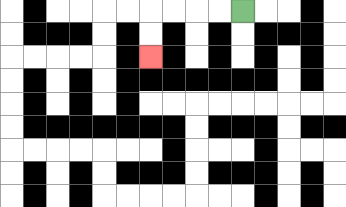{'start': '[10, 0]', 'end': '[6, 2]', 'path_directions': 'L,L,L,L,D,D', 'path_coordinates': '[[10, 0], [9, 0], [8, 0], [7, 0], [6, 0], [6, 1], [6, 2]]'}